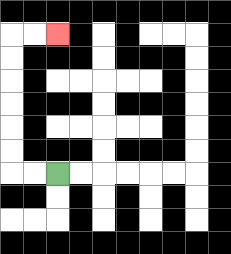{'start': '[2, 7]', 'end': '[2, 1]', 'path_directions': 'L,L,U,U,U,U,U,U,R,R', 'path_coordinates': '[[2, 7], [1, 7], [0, 7], [0, 6], [0, 5], [0, 4], [0, 3], [0, 2], [0, 1], [1, 1], [2, 1]]'}